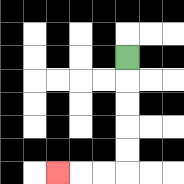{'start': '[5, 2]', 'end': '[2, 7]', 'path_directions': 'D,D,D,D,D,L,L,L', 'path_coordinates': '[[5, 2], [5, 3], [5, 4], [5, 5], [5, 6], [5, 7], [4, 7], [3, 7], [2, 7]]'}